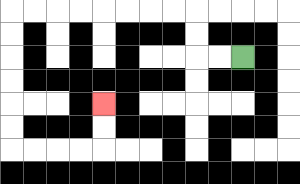{'start': '[10, 2]', 'end': '[4, 4]', 'path_directions': 'L,L,U,U,L,L,L,L,L,L,L,L,D,D,D,D,D,D,R,R,R,R,U,U', 'path_coordinates': '[[10, 2], [9, 2], [8, 2], [8, 1], [8, 0], [7, 0], [6, 0], [5, 0], [4, 0], [3, 0], [2, 0], [1, 0], [0, 0], [0, 1], [0, 2], [0, 3], [0, 4], [0, 5], [0, 6], [1, 6], [2, 6], [3, 6], [4, 6], [4, 5], [4, 4]]'}